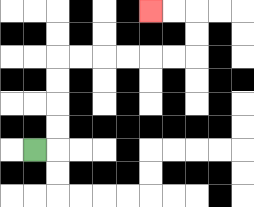{'start': '[1, 6]', 'end': '[6, 0]', 'path_directions': 'R,U,U,U,U,R,R,R,R,R,R,U,U,L,L', 'path_coordinates': '[[1, 6], [2, 6], [2, 5], [2, 4], [2, 3], [2, 2], [3, 2], [4, 2], [5, 2], [6, 2], [7, 2], [8, 2], [8, 1], [8, 0], [7, 0], [6, 0]]'}